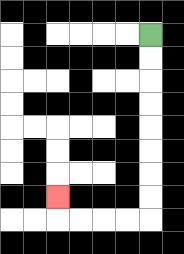{'start': '[6, 1]', 'end': '[2, 8]', 'path_directions': 'D,D,D,D,D,D,D,D,L,L,L,L,U', 'path_coordinates': '[[6, 1], [6, 2], [6, 3], [6, 4], [6, 5], [6, 6], [6, 7], [6, 8], [6, 9], [5, 9], [4, 9], [3, 9], [2, 9], [2, 8]]'}